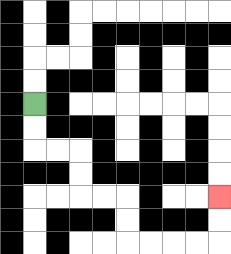{'start': '[1, 4]', 'end': '[9, 8]', 'path_directions': 'D,D,R,R,D,D,R,R,D,D,R,R,R,R,U,U', 'path_coordinates': '[[1, 4], [1, 5], [1, 6], [2, 6], [3, 6], [3, 7], [3, 8], [4, 8], [5, 8], [5, 9], [5, 10], [6, 10], [7, 10], [8, 10], [9, 10], [9, 9], [9, 8]]'}